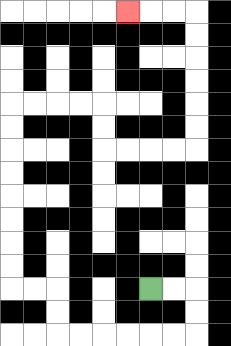{'start': '[6, 12]', 'end': '[5, 0]', 'path_directions': 'R,R,D,D,L,L,L,L,L,L,U,U,L,L,U,U,U,U,U,U,U,U,R,R,R,R,D,D,R,R,R,R,U,U,U,U,U,U,L,L,L', 'path_coordinates': '[[6, 12], [7, 12], [8, 12], [8, 13], [8, 14], [7, 14], [6, 14], [5, 14], [4, 14], [3, 14], [2, 14], [2, 13], [2, 12], [1, 12], [0, 12], [0, 11], [0, 10], [0, 9], [0, 8], [0, 7], [0, 6], [0, 5], [0, 4], [1, 4], [2, 4], [3, 4], [4, 4], [4, 5], [4, 6], [5, 6], [6, 6], [7, 6], [8, 6], [8, 5], [8, 4], [8, 3], [8, 2], [8, 1], [8, 0], [7, 0], [6, 0], [5, 0]]'}